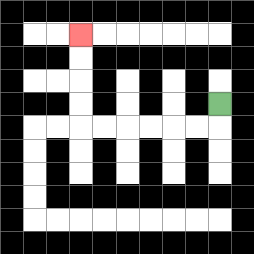{'start': '[9, 4]', 'end': '[3, 1]', 'path_directions': 'D,L,L,L,L,L,L,U,U,U,U', 'path_coordinates': '[[9, 4], [9, 5], [8, 5], [7, 5], [6, 5], [5, 5], [4, 5], [3, 5], [3, 4], [3, 3], [3, 2], [3, 1]]'}